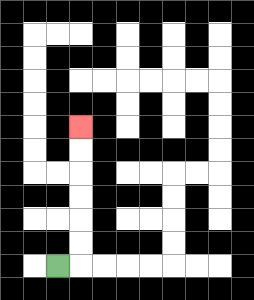{'start': '[2, 11]', 'end': '[3, 5]', 'path_directions': 'R,U,U,U,U,U,U', 'path_coordinates': '[[2, 11], [3, 11], [3, 10], [3, 9], [3, 8], [3, 7], [3, 6], [3, 5]]'}